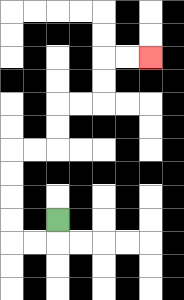{'start': '[2, 9]', 'end': '[6, 2]', 'path_directions': 'D,L,L,U,U,U,U,R,R,U,U,R,R,U,U,R,R', 'path_coordinates': '[[2, 9], [2, 10], [1, 10], [0, 10], [0, 9], [0, 8], [0, 7], [0, 6], [1, 6], [2, 6], [2, 5], [2, 4], [3, 4], [4, 4], [4, 3], [4, 2], [5, 2], [6, 2]]'}